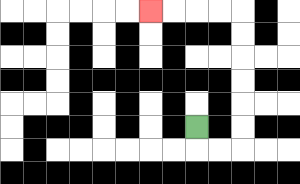{'start': '[8, 5]', 'end': '[6, 0]', 'path_directions': 'D,R,R,U,U,U,U,U,U,L,L,L,L', 'path_coordinates': '[[8, 5], [8, 6], [9, 6], [10, 6], [10, 5], [10, 4], [10, 3], [10, 2], [10, 1], [10, 0], [9, 0], [8, 0], [7, 0], [6, 0]]'}